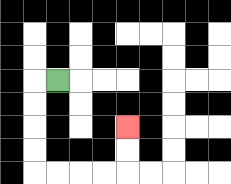{'start': '[2, 3]', 'end': '[5, 5]', 'path_directions': 'L,D,D,D,D,R,R,R,R,U,U', 'path_coordinates': '[[2, 3], [1, 3], [1, 4], [1, 5], [1, 6], [1, 7], [2, 7], [3, 7], [4, 7], [5, 7], [5, 6], [5, 5]]'}